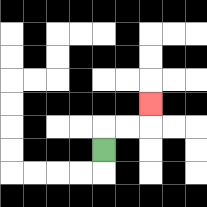{'start': '[4, 6]', 'end': '[6, 4]', 'path_directions': 'U,R,R,U', 'path_coordinates': '[[4, 6], [4, 5], [5, 5], [6, 5], [6, 4]]'}